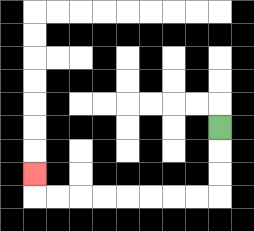{'start': '[9, 5]', 'end': '[1, 7]', 'path_directions': 'D,D,D,L,L,L,L,L,L,L,L,U', 'path_coordinates': '[[9, 5], [9, 6], [9, 7], [9, 8], [8, 8], [7, 8], [6, 8], [5, 8], [4, 8], [3, 8], [2, 8], [1, 8], [1, 7]]'}